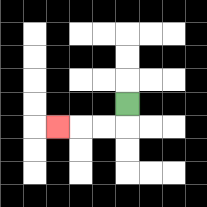{'start': '[5, 4]', 'end': '[2, 5]', 'path_directions': 'D,L,L,L', 'path_coordinates': '[[5, 4], [5, 5], [4, 5], [3, 5], [2, 5]]'}